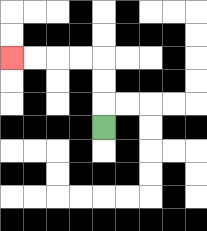{'start': '[4, 5]', 'end': '[0, 2]', 'path_directions': 'U,U,U,L,L,L,L', 'path_coordinates': '[[4, 5], [4, 4], [4, 3], [4, 2], [3, 2], [2, 2], [1, 2], [0, 2]]'}